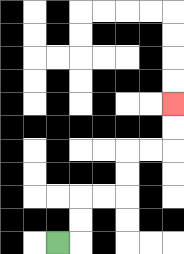{'start': '[2, 10]', 'end': '[7, 4]', 'path_directions': 'R,U,U,R,R,U,U,R,R,U,U', 'path_coordinates': '[[2, 10], [3, 10], [3, 9], [3, 8], [4, 8], [5, 8], [5, 7], [5, 6], [6, 6], [7, 6], [7, 5], [7, 4]]'}